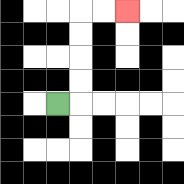{'start': '[2, 4]', 'end': '[5, 0]', 'path_directions': 'R,U,U,U,U,R,R', 'path_coordinates': '[[2, 4], [3, 4], [3, 3], [3, 2], [3, 1], [3, 0], [4, 0], [5, 0]]'}